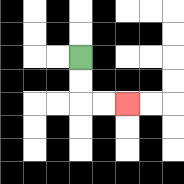{'start': '[3, 2]', 'end': '[5, 4]', 'path_directions': 'D,D,R,R', 'path_coordinates': '[[3, 2], [3, 3], [3, 4], [4, 4], [5, 4]]'}